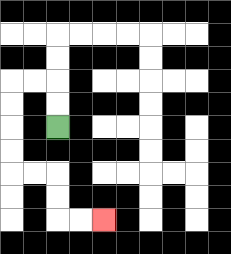{'start': '[2, 5]', 'end': '[4, 9]', 'path_directions': 'U,U,L,L,D,D,D,D,R,R,D,D,R,R', 'path_coordinates': '[[2, 5], [2, 4], [2, 3], [1, 3], [0, 3], [0, 4], [0, 5], [0, 6], [0, 7], [1, 7], [2, 7], [2, 8], [2, 9], [3, 9], [4, 9]]'}